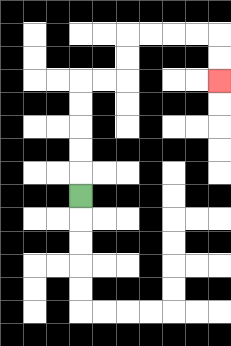{'start': '[3, 8]', 'end': '[9, 3]', 'path_directions': 'U,U,U,U,U,R,R,U,U,R,R,R,R,D,D', 'path_coordinates': '[[3, 8], [3, 7], [3, 6], [3, 5], [3, 4], [3, 3], [4, 3], [5, 3], [5, 2], [5, 1], [6, 1], [7, 1], [8, 1], [9, 1], [9, 2], [9, 3]]'}